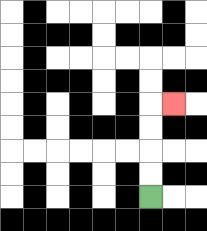{'start': '[6, 8]', 'end': '[7, 4]', 'path_directions': 'U,U,U,U,R', 'path_coordinates': '[[6, 8], [6, 7], [6, 6], [6, 5], [6, 4], [7, 4]]'}